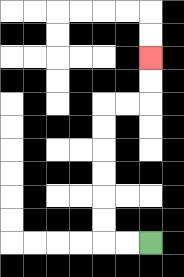{'start': '[6, 10]', 'end': '[6, 2]', 'path_directions': 'L,L,U,U,U,U,U,U,R,R,U,U', 'path_coordinates': '[[6, 10], [5, 10], [4, 10], [4, 9], [4, 8], [4, 7], [4, 6], [4, 5], [4, 4], [5, 4], [6, 4], [6, 3], [6, 2]]'}